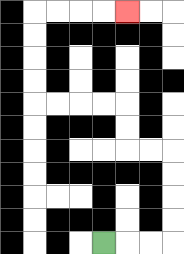{'start': '[4, 10]', 'end': '[5, 0]', 'path_directions': 'R,R,R,U,U,U,U,L,L,U,U,L,L,L,L,U,U,U,U,R,R,R,R', 'path_coordinates': '[[4, 10], [5, 10], [6, 10], [7, 10], [7, 9], [7, 8], [7, 7], [7, 6], [6, 6], [5, 6], [5, 5], [5, 4], [4, 4], [3, 4], [2, 4], [1, 4], [1, 3], [1, 2], [1, 1], [1, 0], [2, 0], [3, 0], [4, 0], [5, 0]]'}